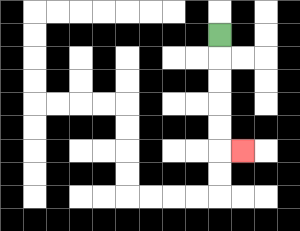{'start': '[9, 1]', 'end': '[10, 6]', 'path_directions': 'D,D,D,D,D,R', 'path_coordinates': '[[9, 1], [9, 2], [9, 3], [9, 4], [9, 5], [9, 6], [10, 6]]'}